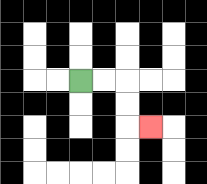{'start': '[3, 3]', 'end': '[6, 5]', 'path_directions': 'R,R,D,D,R', 'path_coordinates': '[[3, 3], [4, 3], [5, 3], [5, 4], [5, 5], [6, 5]]'}